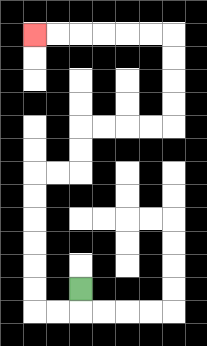{'start': '[3, 12]', 'end': '[1, 1]', 'path_directions': 'D,L,L,U,U,U,U,U,U,R,R,U,U,R,R,R,R,U,U,U,U,L,L,L,L,L,L', 'path_coordinates': '[[3, 12], [3, 13], [2, 13], [1, 13], [1, 12], [1, 11], [1, 10], [1, 9], [1, 8], [1, 7], [2, 7], [3, 7], [3, 6], [3, 5], [4, 5], [5, 5], [6, 5], [7, 5], [7, 4], [7, 3], [7, 2], [7, 1], [6, 1], [5, 1], [4, 1], [3, 1], [2, 1], [1, 1]]'}